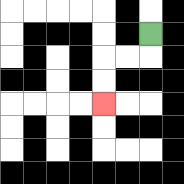{'start': '[6, 1]', 'end': '[4, 4]', 'path_directions': 'D,L,L,D,D', 'path_coordinates': '[[6, 1], [6, 2], [5, 2], [4, 2], [4, 3], [4, 4]]'}